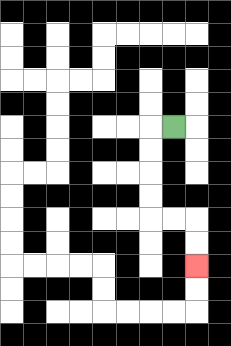{'start': '[7, 5]', 'end': '[8, 11]', 'path_directions': 'L,D,D,D,D,R,R,D,D', 'path_coordinates': '[[7, 5], [6, 5], [6, 6], [6, 7], [6, 8], [6, 9], [7, 9], [8, 9], [8, 10], [8, 11]]'}